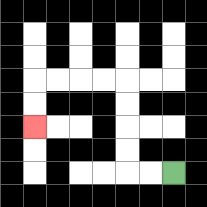{'start': '[7, 7]', 'end': '[1, 5]', 'path_directions': 'L,L,U,U,U,U,L,L,L,L,D,D', 'path_coordinates': '[[7, 7], [6, 7], [5, 7], [5, 6], [5, 5], [5, 4], [5, 3], [4, 3], [3, 3], [2, 3], [1, 3], [1, 4], [1, 5]]'}